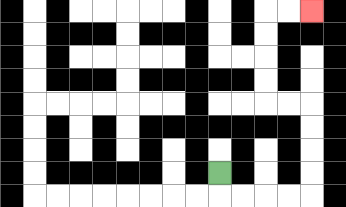{'start': '[9, 7]', 'end': '[13, 0]', 'path_directions': 'D,R,R,R,R,U,U,U,U,L,L,U,U,U,U,R,R', 'path_coordinates': '[[9, 7], [9, 8], [10, 8], [11, 8], [12, 8], [13, 8], [13, 7], [13, 6], [13, 5], [13, 4], [12, 4], [11, 4], [11, 3], [11, 2], [11, 1], [11, 0], [12, 0], [13, 0]]'}